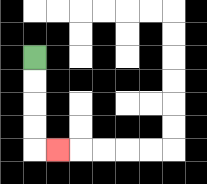{'start': '[1, 2]', 'end': '[2, 6]', 'path_directions': 'D,D,D,D,R', 'path_coordinates': '[[1, 2], [1, 3], [1, 4], [1, 5], [1, 6], [2, 6]]'}